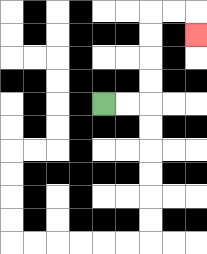{'start': '[4, 4]', 'end': '[8, 1]', 'path_directions': 'R,R,U,U,U,U,R,R,D', 'path_coordinates': '[[4, 4], [5, 4], [6, 4], [6, 3], [6, 2], [6, 1], [6, 0], [7, 0], [8, 0], [8, 1]]'}